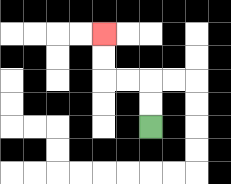{'start': '[6, 5]', 'end': '[4, 1]', 'path_directions': 'U,U,L,L,U,U', 'path_coordinates': '[[6, 5], [6, 4], [6, 3], [5, 3], [4, 3], [4, 2], [4, 1]]'}